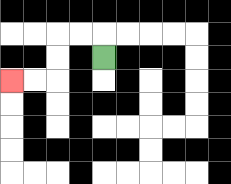{'start': '[4, 2]', 'end': '[0, 3]', 'path_directions': 'U,L,L,D,D,L,L', 'path_coordinates': '[[4, 2], [4, 1], [3, 1], [2, 1], [2, 2], [2, 3], [1, 3], [0, 3]]'}